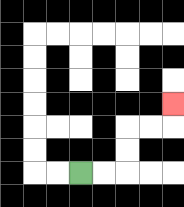{'start': '[3, 7]', 'end': '[7, 4]', 'path_directions': 'R,R,U,U,R,R,U', 'path_coordinates': '[[3, 7], [4, 7], [5, 7], [5, 6], [5, 5], [6, 5], [7, 5], [7, 4]]'}